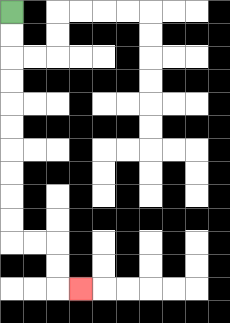{'start': '[0, 0]', 'end': '[3, 12]', 'path_directions': 'D,D,D,D,D,D,D,D,D,D,R,R,D,D,R', 'path_coordinates': '[[0, 0], [0, 1], [0, 2], [0, 3], [0, 4], [0, 5], [0, 6], [0, 7], [0, 8], [0, 9], [0, 10], [1, 10], [2, 10], [2, 11], [2, 12], [3, 12]]'}